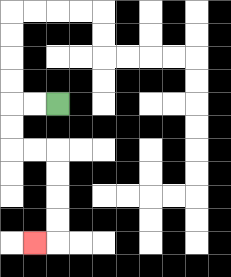{'start': '[2, 4]', 'end': '[1, 10]', 'path_directions': 'L,L,D,D,R,R,D,D,D,D,L', 'path_coordinates': '[[2, 4], [1, 4], [0, 4], [0, 5], [0, 6], [1, 6], [2, 6], [2, 7], [2, 8], [2, 9], [2, 10], [1, 10]]'}